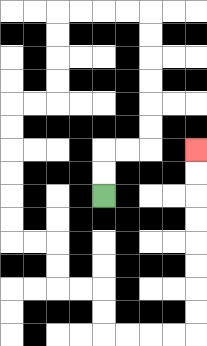{'start': '[4, 8]', 'end': '[8, 6]', 'path_directions': 'U,U,R,R,U,U,U,U,U,U,L,L,L,L,D,D,D,D,L,L,D,D,D,D,D,D,R,R,D,D,R,R,D,D,R,R,R,R,U,U,U,U,U,U,U,U', 'path_coordinates': '[[4, 8], [4, 7], [4, 6], [5, 6], [6, 6], [6, 5], [6, 4], [6, 3], [6, 2], [6, 1], [6, 0], [5, 0], [4, 0], [3, 0], [2, 0], [2, 1], [2, 2], [2, 3], [2, 4], [1, 4], [0, 4], [0, 5], [0, 6], [0, 7], [0, 8], [0, 9], [0, 10], [1, 10], [2, 10], [2, 11], [2, 12], [3, 12], [4, 12], [4, 13], [4, 14], [5, 14], [6, 14], [7, 14], [8, 14], [8, 13], [8, 12], [8, 11], [8, 10], [8, 9], [8, 8], [8, 7], [8, 6]]'}